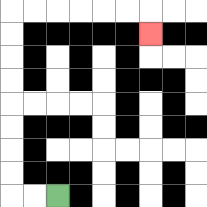{'start': '[2, 8]', 'end': '[6, 1]', 'path_directions': 'L,L,U,U,U,U,U,U,U,U,R,R,R,R,R,R,D', 'path_coordinates': '[[2, 8], [1, 8], [0, 8], [0, 7], [0, 6], [0, 5], [0, 4], [0, 3], [0, 2], [0, 1], [0, 0], [1, 0], [2, 0], [3, 0], [4, 0], [5, 0], [6, 0], [6, 1]]'}